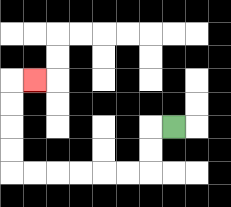{'start': '[7, 5]', 'end': '[1, 3]', 'path_directions': 'L,D,D,L,L,L,L,L,L,U,U,U,U,R', 'path_coordinates': '[[7, 5], [6, 5], [6, 6], [6, 7], [5, 7], [4, 7], [3, 7], [2, 7], [1, 7], [0, 7], [0, 6], [0, 5], [0, 4], [0, 3], [1, 3]]'}